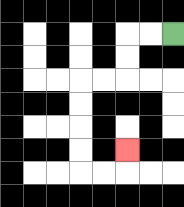{'start': '[7, 1]', 'end': '[5, 6]', 'path_directions': 'L,L,D,D,L,L,D,D,D,D,R,R,U', 'path_coordinates': '[[7, 1], [6, 1], [5, 1], [5, 2], [5, 3], [4, 3], [3, 3], [3, 4], [3, 5], [3, 6], [3, 7], [4, 7], [5, 7], [5, 6]]'}